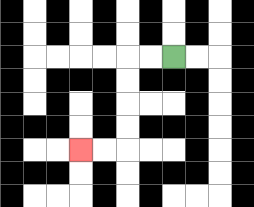{'start': '[7, 2]', 'end': '[3, 6]', 'path_directions': 'L,L,D,D,D,D,L,L', 'path_coordinates': '[[7, 2], [6, 2], [5, 2], [5, 3], [5, 4], [5, 5], [5, 6], [4, 6], [3, 6]]'}